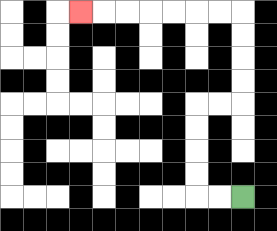{'start': '[10, 8]', 'end': '[3, 0]', 'path_directions': 'L,L,U,U,U,U,R,R,U,U,U,U,L,L,L,L,L,L,L', 'path_coordinates': '[[10, 8], [9, 8], [8, 8], [8, 7], [8, 6], [8, 5], [8, 4], [9, 4], [10, 4], [10, 3], [10, 2], [10, 1], [10, 0], [9, 0], [8, 0], [7, 0], [6, 0], [5, 0], [4, 0], [3, 0]]'}